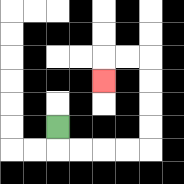{'start': '[2, 5]', 'end': '[4, 3]', 'path_directions': 'D,R,R,R,R,U,U,U,U,L,L,D', 'path_coordinates': '[[2, 5], [2, 6], [3, 6], [4, 6], [5, 6], [6, 6], [6, 5], [6, 4], [6, 3], [6, 2], [5, 2], [4, 2], [4, 3]]'}